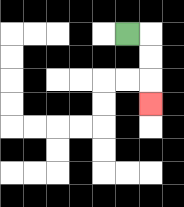{'start': '[5, 1]', 'end': '[6, 4]', 'path_directions': 'R,D,D,D', 'path_coordinates': '[[5, 1], [6, 1], [6, 2], [6, 3], [6, 4]]'}